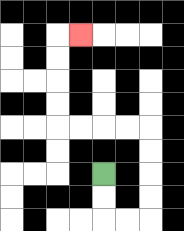{'start': '[4, 7]', 'end': '[3, 1]', 'path_directions': 'D,D,R,R,U,U,U,U,L,L,L,L,U,U,U,U,R', 'path_coordinates': '[[4, 7], [4, 8], [4, 9], [5, 9], [6, 9], [6, 8], [6, 7], [6, 6], [6, 5], [5, 5], [4, 5], [3, 5], [2, 5], [2, 4], [2, 3], [2, 2], [2, 1], [3, 1]]'}